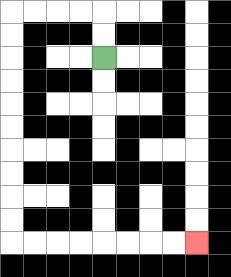{'start': '[4, 2]', 'end': '[8, 10]', 'path_directions': 'U,U,L,L,L,L,D,D,D,D,D,D,D,D,D,D,R,R,R,R,R,R,R,R', 'path_coordinates': '[[4, 2], [4, 1], [4, 0], [3, 0], [2, 0], [1, 0], [0, 0], [0, 1], [0, 2], [0, 3], [0, 4], [0, 5], [0, 6], [0, 7], [0, 8], [0, 9], [0, 10], [1, 10], [2, 10], [3, 10], [4, 10], [5, 10], [6, 10], [7, 10], [8, 10]]'}